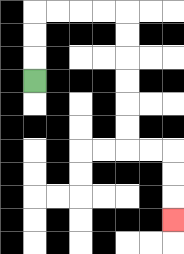{'start': '[1, 3]', 'end': '[7, 9]', 'path_directions': 'U,U,U,R,R,R,R,D,D,D,D,D,D,R,R,D,D,D', 'path_coordinates': '[[1, 3], [1, 2], [1, 1], [1, 0], [2, 0], [3, 0], [4, 0], [5, 0], [5, 1], [5, 2], [5, 3], [5, 4], [5, 5], [5, 6], [6, 6], [7, 6], [7, 7], [7, 8], [7, 9]]'}